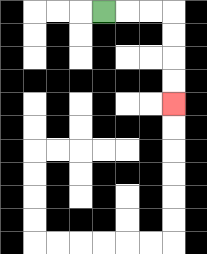{'start': '[4, 0]', 'end': '[7, 4]', 'path_directions': 'R,R,R,D,D,D,D', 'path_coordinates': '[[4, 0], [5, 0], [6, 0], [7, 0], [7, 1], [7, 2], [7, 3], [7, 4]]'}